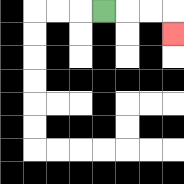{'start': '[4, 0]', 'end': '[7, 1]', 'path_directions': 'R,R,R,D', 'path_coordinates': '[[4, 0], [5, 0], [6, 0], [7, 0], [7, 1]]'}